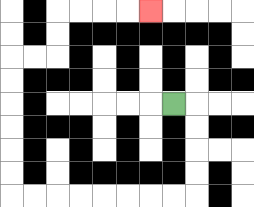{'start': '[7, 4]', 'end': '[6, 0]', 'path_directions': 'R,D,D,D,D,L,L,L,L,L,L,L,L,U,U,U,U,U,U,R,R,U,U,R,R,R,R', 'path_coordinates': '[[7, 4], [8, 4], [8, 5], [8, 6], [8, 7], [8, 8], [7, 8], [6, 8], [5, 8], [4, 8], [3, 8], [2, 8], [1, 8], [0, 8], [0, 7], [0, 6], [0, 5], [0, 4], [0, 3], [0, 2], [1, 2], [2, 2], [2, 1], [2, 0], [3, 0], [4, 0], [5, 0], [6, 0]]'}